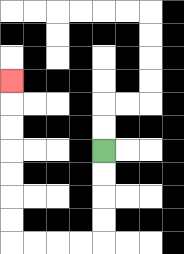{'start': '[4, 6]', 'end': '[0, 3]', 'path_directions': 'D,D,D,D,L,L,L,L,U,U,U,U,U,U,U', 'path_coordinates': '[[4, 6], [4, 7], [4, 8], [4, 9], [4, 10], [3, 10], [2, 10], [1, 10], [0, 10], [0, 9], [0, 8], [0, 7], [0, 6], [0, 5], [0, 4], [0, 3]]'}